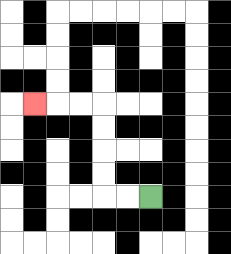{'start': '[6, 8]', 'end': '[1, 4]', 'path_directions': 'L,L,U,U,U,U,L,L,L', 'path_coordinates': '[[6, 8], [5, 8], [4, 8], [4, 7], [4, 6], [4, 5], [4, 4], [3, 4], [2, 4], [1, 4]]'}